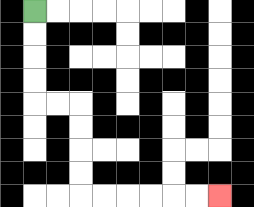{'start': '[1, 0]', 'end': '[9, 8]', 'path_directions': 'D,D,D,D,R,R,D,D,D,D,R,R,R,R,R,R', 'path_coordinates': '[[1, 0], [1, 1], [1, 2], [1, 3], [1, 4], [2, 4], [3, 4], [3, 5], [3, 6], [3, 7], [3, 8], [4, 8], [5, 8], [6, 8], [7, 8], [8, 8], [9, 8]]'}